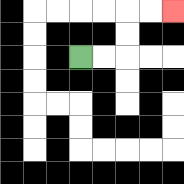{'start': '[3, 2]', 'end': '[7, 0]', 'path_directions': 'R,R,U,U,R,R', 'path_coordinates': '[[3, 2], [4, 2], [5, 2], [5, 1], [5, 0], [6, 0], [7, 0]]'}